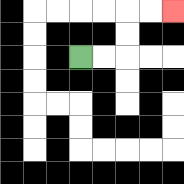{'start': '[3, 2]', 'end': '[7, 0]', 'path_directions': 'R,R,U,U,R,R', 'path_coordinates': '[[3, 2], [4, 2], [5, 2], [5, 1], [5, 0], [6, 0], [7, 0]]'}